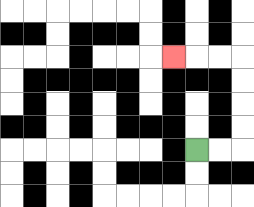{'start': '[8, 6]', 'end': '[7, 2]', 'path_directions': 'R,R,U,U,U,U,L,L,L', 'path_coordinates': '[[8, 6], [9, 6], [10, 6], [10, 5], [10, 4], [10, 3], [10, 2], [9, 2], [8, 2], [7, 2]]'}